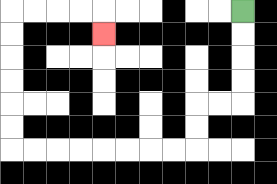{'start': '[10, 0]', 'end': '[4, 1]', 'path_directions': 'D,D,D,D,L,L,D,D,L,L,L,L,L,L,L,L,U,U,U,U,U,U,R,R,R,R,D', 'path_coordinates': '[[10, 0], [10, 1], [10, 2], [10, 3], [10, 4], [9, 4], [8, 4], [8, 5], [8, 6], [7, 6], [6, 6], [5, 6], [4, 6], [3, 6], [2, 6], [1, 6], [0, 6], [0, 5], [0, 4], [0, 3], [0, 2], [0, 1], [0, 0], [1, 0], [2, 0], [3, 0], [4, 0], [4, 1]]'}